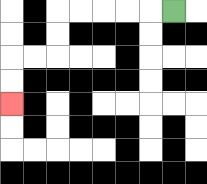{'start': '[7, 0]', 'end': '[0, 4]', 'path_directions': 'L,L,L,L,L,D,D,L,L,D,D', 'path_coordinates': '[[7, 0], [6, 0], [5, 0], [4, 0], [3, 0], [2, 0], [2, 1], [2, 2], [1, 2], [0, 2], [0, 3], [0, 4]]'}